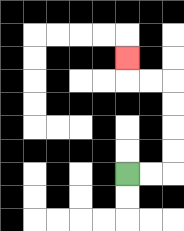{'start': '[5, 7]', 'end': '[5, 2]', 'path_directions': 'R,R,U,U,U,U,L,L,U', 'path_coordinates': '[[5, 7], [6, 7], [7, 7], [7, 6], [7, 5], [7, 4], [7, 3], [6, 3], [5, 3], [5, 2]]'}